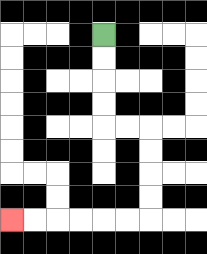{'start': '[4, 1]', 'end': '[0, 9]', 'path_directions': 'D,D,D,D,R,R,D,D,D,D,L,L,L,L,L,L', 'path_coordinates': '[[4, 1], [4, 2], [4, 3], [4, 4], [4, 5], [5, 5], [6, 5], [6, 6], [6, 7], [6, 8], [6, 9], [5, 9], [4, 9], [3, 9], [2, 9], [1, 9], [0, 9]]'}